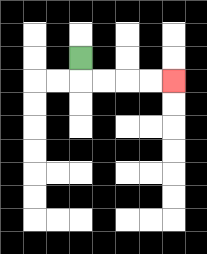{'start': '[3, 2]', 'end': '[7, 3]', 'path_directions': 'D,R,R,R,R', 'path_coordinates': '[[3, 2], [3, 3], [4, 3], [5, 3], [6, 3], [7, 3]]'}